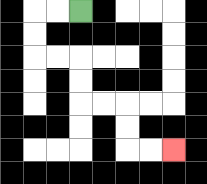{'start': '[3, 0]', 'end': '[7, 6]', 'path_directions': 'L,L,D,D,R,R,D,D,R,R,D,D,R,R', 'path_coordinates': '[[3, 0], [2, 0], [1, 0], [1, 1], [1, 2], [2, 2], [3, 2], [3, 3], [3, 4], [4, 4], [5, 4], [5, 5], [5, 6], [6, 6], [7, 6]]'}